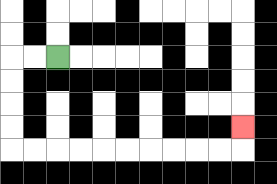{'start': '[2, 2]', 'end': '[10, 5]', 'path_directions': 'L,L,D,D,D,D,R,R,R,R,R,R,R,R,R,R,U', 'path_coordinates': '[[2, 2], [1, 2], [0, 2], [0, 3], [0, 4], [0, 5], [0, 6], [1, 6], [2, 6], [3, 6], [4, 6], [5, 6], [6, 6], [7, 6], [8, 6], [9, 6], [10, 6], [10, 5]]'}